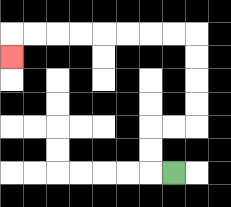{'start': '[7, 7]', 'end': '[0, 2]', 'path_directions': 'L,U,U,R,R,U,U,U,U,L,L,L,L,L,L,L,L,D', 'path_coordinates': '[[7, 7], [6, 7], [6, 6], [6, 5], [7, 5], [8, 5], [8, 4], [8, 3], [8, 2], [8, 1], [7, 1], [6, 1], [5, 1], [4, 1], [3, 1], [2, 1], [1, 1], [0, 1], [0, 2]]'}